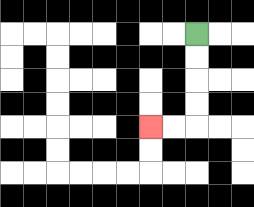{'start': '[8, 1]', 'end': '[6, 5]', 'path_directions': 'D,D,D,D,L,L', 'path_coordinates': '[[8, 1], [8, 2], [8, 3], [8, 4], [8, 5], [7, 5], [6, 5]]'}